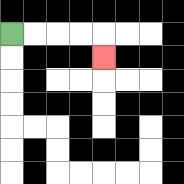{'start': '[0, 1]', 'end': '[4, 2]', 'path_directions': 'R,R,R,R,D', 'path_coordinates': '[[0, 1], [1, 1], [2, 1], [3, 1], [4, 1], [4, 2]]'}